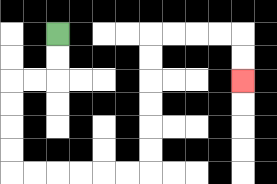{'start': '[2, 1]', 'end': '[10, 3]', 'path_directions': 'D,D,L,L,D,D,D,D,R,R,R,R,R,R,U,U,U,U,U,U,R,R,R,R,D,D', 'path_coordinates': '[[2, 1], [2, 2], [2, 3], [1, 3], [0, 3], [0, 4], [0, 5], [0, 6], [0, 7], [1, 7], [2, 7], [3, 7], [4, 7], [5, 7], [6, 7], [6, 6], [6, 5], [6, 4], [6, 3], [6, 2], [6, 1], [7, 1], [8, 1], [9, 1], [10, 1], [10, 2], [10, 3]]'}